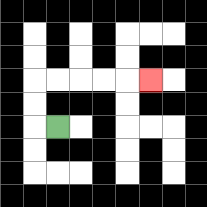{'start': '[2, 5]', 'end': '[6, 3]', 'path_directions': 'L,U,U,R,R,R,R,R', 'path_coordinates': '[[2, 5], [1, 5], [1, 4], [1, 3], [2, 3], [3, 3], [4, 3], [5, 3], [6, 3]]'}